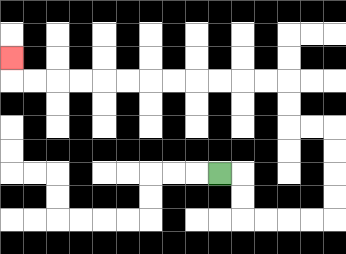{'start': '[9, 7]', 'end': '[0, 2]', 'path_directions': 'R,D,D,R,R,R,R,U,U,U,U,L,L,U,U,L,L,L,L,L,L,L,L,L,L,L,L,U', 'path_coordinates': '[[9, 7], [10, 7], [10, 8], [10, 9], [11, 9], [12, 9], [13, 9], [14, 9], [14, 8], [14, 7], [14, 6], [14, 5], [13, 5], [12, 5], [12, 4], [12, 3], [11, 3], [10, 3], [9, 3], [8, 3], [7, 3], [6, 3], [5, 3], [4, 3], [3, 3], [2, 3], [1, 3], [0, 3], [0, 2]]'}